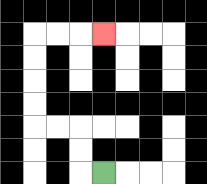{'start': '[4, 7]', 'end': '[4, 1]', 'path_directions': 'L,U,U,L,L,U,U,U,U,R,R,R', 'path_coordinates': '[[4, 7], [3, 7], [3, 6], [3, 5], [2, 5], [1, 5], [1, 4], [1, 3], [1, 2], [1, 1], [2, 1], [3, 1], [4, 1]]'}